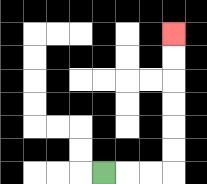{'start': '[4, 7]', 'end': '[7, 1]', 'path_directions': 'R,R,R,U,U,U,U,U,U', 'path_coordinates': '[[4, 7], [5, 7], [6, 7], [7, 7], [7, 6], [7, 5], [7, 4], [7, 3], [7, 2], [7, 1]]'}